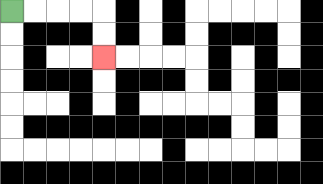{'start': '[0, 0]', 'end': '[4, 2]', 'path_directions': 'R,R,R,R,D,D', 'path_coordinates': '[[0, 0], [1, 0], [2, 0], [3, 0], [4, 0], [4, 1], [4, 2]]'}